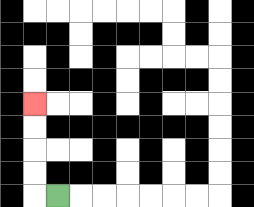{'start': '[2, 8]', 'end': '[1, 4]', 'path_directions': 'L,U,U,U,U', 'path_coordinates': '[[2, 8], [1, 8], [1, 7], [1, 6], [1, 5], [1, 4]]'}